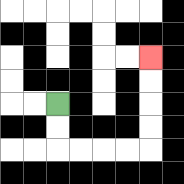{'start': '[2, 4]', 'end': '[6, 2]', 'path_directions': 'D,D,R,R,R,R,U,U,U,U', 'path_coordinates': '[[2, 4], [2, 5], [2, 6], [3, 6], [4, 6], [5, 6], [6, 6], [6, 5], [6, 4], [6, 3], [6, 2]]'}